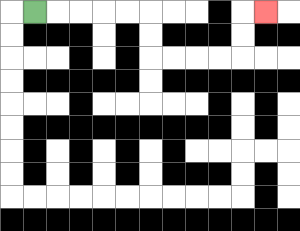{'start': '[1, 0]', 'end': '[11, 0]', 'path_directions': 'R,R,R,R,R,D,D,R,R,R,R,U,U,R', 'path_coordinates': '[[1, 0], [2, 0], [3, 0], [4, 0], [5, 0], [6, 0], [6, 1], [6, 2], [7, 2], [8, 2], [9, 2], [10, 2], [10, 1], [10, 0], [11, 0]]'}